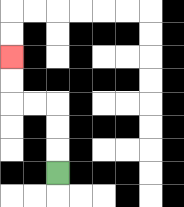{'start': '[2, 7]', 'end': '[0, 2]', 'path_directions': 'U,U,U,L,L,U,U', 'path_coordinates': '[[2, 7], [2, 6], [2, 5], [2, 4], [1, 4], [0, 4], [0, 3], [0, 2]]'}